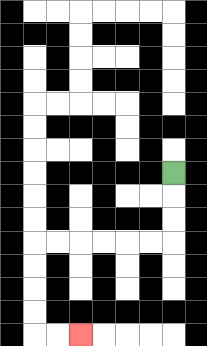{'start': '[7, 7]', 'end': '[3, 14]', 'path_directions': 'D,D,D,L,L,L,L,L,L,D,D,D,D,R,R', 'path_coordinates': '[[7, 7], [7, 8], [7, 9], [7, 10], [6, 10], [5, 10], [4, 10], [3, 10], [2, 10], [1, 10], [1, 11], [1, 12], [1, 13], [1, 14], [2, 14], [3, 14]]'}